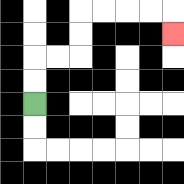{'start': '[1, 4]', 'end': '[7, 1]', 'path_directions': 'U,U,R,R,U,U,R,R,R,R,D', 'path_coordinates': '[[1, 4], [1, 3], [1, 2], [2, 2], [3, 2], [3, 1], [3, 0], [4, 0], [5, 0], [6, 0], [7, 0], [7, 1]]'}